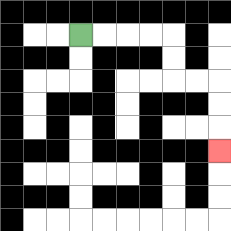{'start': '[3, 1]', 'end': '[9, 6]', 'path_directions': 'R,R,R,R,D,D,R,R,D,D,D', 'path_coordinates': '[[3, 1], [4, 1], [5, 1], [6, 1], [7, 1], [7, 2], [7, 3], [8, 3], [9, 3], [9, 4], [9, 5], [9, 6]]'}